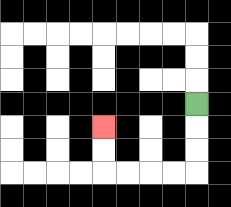{'start': '[8, 4]', 'end': '[4, 5]', 'path_directions': 'D,D,D,L,L,L,L,U,U', 'path_coordinates': '[[8, 4], [8, 5], [8, 6], [8, 7], [7, 7], [6, 7], [5, 7], [4, 7], [4, 6], [4, 5]]'}